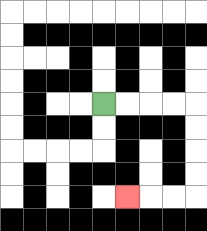{'start': '[4, 4]', 'end': '[5, 8]', 'path_directions': 'R,R,R,R,D,D,D,D,L,L,L', 'path_coordinates': '[[4, 4], [5, 4], [6, 4], [7, 4], [8, 4], [8, 5], [8, 6], [8, 7], [8, 8], [7, 8], [6, 8], [5, 8]]'}